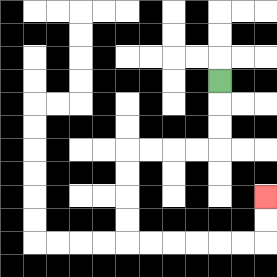{'start': '[9, 3]', 'end': '[11, 8]', 'path_directions': 'D,D,D,L,L,L,L,D,D,D,D,R,R,R,R,R,R,U,U', 'path_coordinates': '[[9, 3], [9, 4], [9, 5], [9, 6], [8, 6], [7, 6], [6, 6], [5, 6], [5, 7], [5, 8], [5, 9], [5, 10], [6, 10], [7, 10], [8, 10], [9, 10], [10, 10], [11, 10], [11, 9], [11, 8]]'}